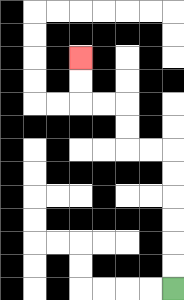{'start': '[7, 12]', 'end': '[3, 2]', 'path_directions': 'U,U,U,U,U,U,L,L,U,U,L,L,U,U', 'path_coordinates': '[[7, 12], [7, 11], [7, 10], [7, 9], [7, 8], [7, 7], [7, 6], [6, 6], [5, 6], [5, 5], [5, 4], [4, 4], [3, 4], [3, 3], [3, 2]]'}